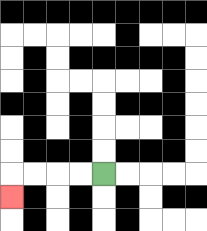{'start': '[4, 7]', 'end': '[0, 8]', 'path_directions': 'L,L,L,L,D', 'path_coordinates': '[[4, 7], [3, 7], [2, 7], [1, 7], [0, 7], [0, 8]]'}